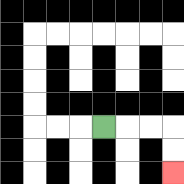{'start': '[4, 5]', 'end': '[7, 7]', 'path_directions': 'R,R,R,D,D', 'path_coordinates': '[[4, 5], [5, 5], [6, 5], [7, 5], [7, 6], [7, 7]]'}